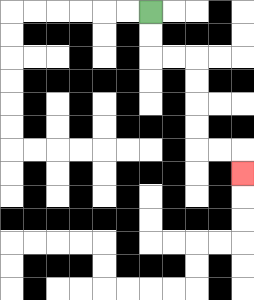{'start': '[6, 0]', 'end': '[10, 7]', 'path_directions': 'D,D,R,R,D,D,D,D,R,R,D', 'path_coordinates': '[[6, 0], [6, 1], [6, 2], [7, 2], [8, 2], [8, 3], [8, 4], [8, 5], [8, 6], [9, 6], [10, 6], [10, 7]]'}